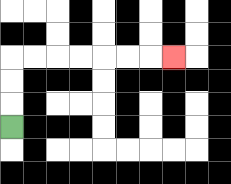{'start': '[0, 5]', 'end': '[7, 2]', 'path_directions': 'U,U,U,R,R,R,R,R,R,R', 'path_coordinates': '[[0, 5], [0, 4], [0, 3], [0, 2], [1, 2], [2, 2], [3, 2], [4, 2], [5, 2], [6, 2], [7, 2]]'}